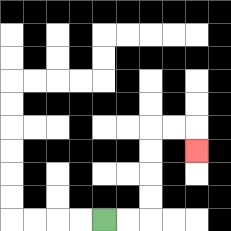{'start': '[4, 9]', 'end': '[8, 6]', 'path_directions': 'R,R,U,U,U,U,R,R,D', 'path_coordinates': '[[4, 9], [5, 9], [6, 9], [6, 8], [6, 7], [6, 6], [6, 5], [7, 5], [8, 5], [8, 6]]'}